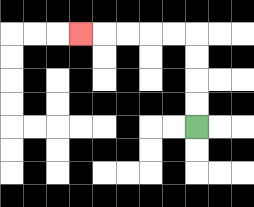{'start': '[8, 5]', 'end': '[3, 1]', 'path_directions': 'U,U,U,U,L,L,L,L,L', 'path_coordinates': '[[8, 5], [8, 4], [8, 3], [8, 2], [8, 1], [7, 1], [6, 1], [5, 1], [4, 1], [3, 1]]'}